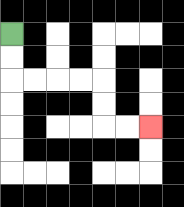{'start': '[0, 1]', 'end': '[6, 5]', 'path_directions': 'D,D,R,R,R,R,D,D,R,R', 'path_coordinates': '[[0, 1], [0, 2], [0, 3], [1, 3], [2, 3], [3, 3], [4, 3], [4, 4], [4, 5], [5, 5], [6, 5]]'}